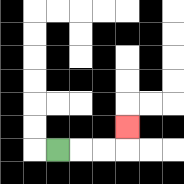{'start': '[2, 6]', 'end': '[5, 5]', 'path_directions': 'R,R,R,U', 'path_coordinates': '[[2, 6], [3, 6], [4, 6], [5, 6], [5, 5]]'}